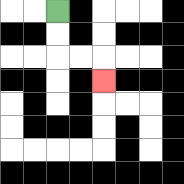{'start': '[2, 0]', 'end': '[4, 3]', 'path_directions': 'D,D,R,R,D', 'path_coordinates': '[[2, 0], [2, 1], [2, 2], [3, 2], [4, 2], [4, 3]]'}